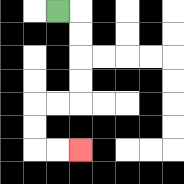{'start': '[2, 0]', 'end': '[3, 6]', 'path_directions': 'R,D,D,D,D,L,L,D,D,R,R', 'path_coordinates': '[[2, 0], [3, 0], [3, 1], [3, 2], [3, 3], [3, 4], [2, 4], [1, 4], [1, 5], [1, 6], [2, 6], [3, 6]]'}